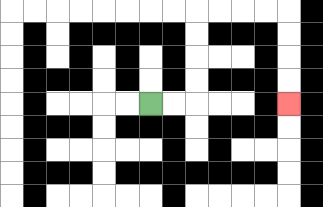{'start': '[6, 4]', 'end': '[12, 4]', 'path_directions': 'R,R,U,U,U,U,R,R,R,R,D,D,D,D', 'path_coordinates': '[[6, 4], [7, 4], [8, 4], [8, 3], [8, 2], [8, 1], [8, 0], [9, 0], [10, 0], [11, 0], [12, 0], [12, 1], [12, 2], [12, 3], [12, 4]]'}